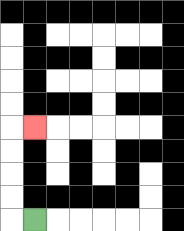{'start': '[1, 9]', 'end': '[1, 5]', 'path_directions': 'L,U,U,U,U,R', 'path_coordinates': '[[1, 9], [0, 9], [0, 8], [0, 7], [0, 6], [0, 5], [1, 5]]'}